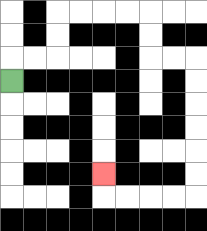{'start': '[0, 3]', 'end': '[4, 7]', 'path_directions': 'U,R,R,U,U,R,R,R,R,D,D,R,R,D,D,D,D,D,D,L,L,L,L,U', 'path_coordinates': '[[0, 3], [0, 2], [1, 2], [2, 2], [2, 1], [2, 0], [3, 0], [4, 0], [5, 0], [6, 0], [6, 1], [6, 2], [7, 2], [8, 2], [8, 3], [8, 4], [8, 5], [8, 6], [8, 7], [8, 8], [7, 8], [6, 8], [5, 8], [4, 8], [4, 7]]'}